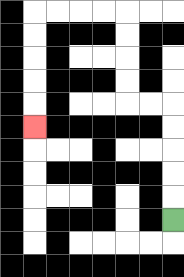{'start': '[7, 9]', 'end': '[1, 5]', 'path_directions': 'U,U,U,U,U,L,L,U,U,U,U,L,L,L,L,D,D,D,D,D', 'path_coordinates': '[[7, 9], [7, 8], [7, 7], [7, 6], [7, 5], [7, 4], [6, 4], [5, 4], [5, 3], [5, 2], [5, 1], [5, 0], [4, 0], [3, 0], [2, 0], [1, 0], [1, 1], [1, 2], [1, 3], [1, 4], [1, 5]]'}